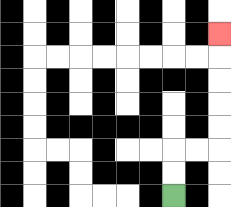{'start': '[7, 8]', 'end': '[9, 1]', 'path_directions': 'U,U,R,R,U,U,U,U,U', 'path_coordinates': '[[7, 8], [7, 7], [7, 6], [8, 6], [9, 6], [9, 5], [9, 4], [9, 3], [9, 2], [9, 1]]'}